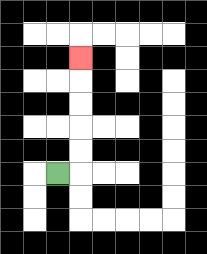{'start': '[2, 7]', 'end': '[3, 2]', 'path_directions': 'R,U,U,U,U,U', 'path_coordinates': '[[2, 7], [3, 7], [3, 6], [3, 5], [3, 4], [3, 3], [3, 2]]'}